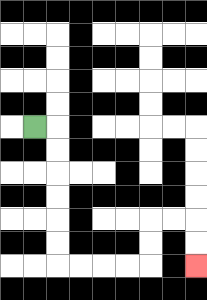{'start': '[1, 5]', 'end': '[8, 11]', 'path_directions': 'R,D,D,D,D,D,D,R,R,R,R,U,U,R,R,D,D', 'path_coordinates': '[[1, 5], [2, 5], [2, 6], [2, 7], [2, 8], [2, 9], [2, 10], [2, 11], [3, 11], [4, 11], [5, 11], [6, 11], [6, 10], [6, 9], [7, 9], [8, 9], [8, 10], [8, 11]]'}